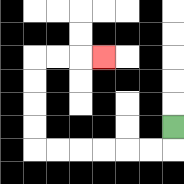{'start': '[7, 5]', 'end': '[4, 2]', 'path_directions': 'D,L,L,L,L,L,L,U,U,U,U,R,R,R', 'path_coordinates': '[[7, 5], [7, 6], [6, 6], [5, 6], [4, 6], [3, 6], [2, 6], [1, 6], [1, 5], [1, 4], [1, 3], [1, 2], [2, 2], [3, 2], [4, 2]]'}